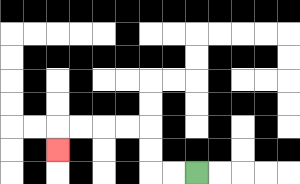{'start': '[8, 7]', 'end': '[2, 6]', 'path_directions': 'L,L,U,U,L,L,L,L,D', 'path_coordinates': '[[8, 7], [7, 7], [6, 7], [6, 6], [6, 5], [5, 5], [4, 5], [3, 5], [2, 5], [2, 6]]'}